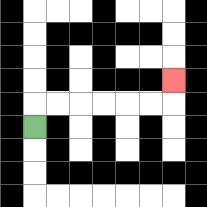{'start': '[1, 5]', 'end': '[7, 3]', 'path_directions': 'U,R,R,R,R,R,R,U', 'path_coordinates': '[[1, 5], [1, 4], [2, 4], [3, 4], [4, 4], [5, 4], [6, 4], [7, 4], [7, 3]]'}